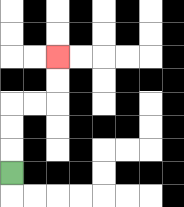{'start': '[0, 7]', 'end': '[2, 2]', 'path_directions': 'U,U,U,R,R,U,U', 'path_coordinates': '[[0, 7], [0, 6], [0, 5], [0, 4], [1, 4], [2, 4], [2, 3], [2, 2]]'}